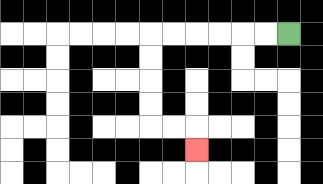{'start': '[12, 1]', 'end': '[8, 6]', 'path_directions': 'L,L,L,L,L,L,D,D,D,D,R,R,D', 'path_coordinates': '[[12, 1], [11, 1], [10, 1], [9, 1], [8, 1], [7, 1], [6, 1], [6, 2], [6, 3], [6, 4], [6, 5], [7, 5], [8, 5], [8, 6]]'}